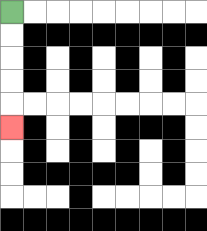{'start': '[0, 0]', 'end': '[0, 5]', 'path_directions': 'D,D,D,D,D', 'path_coordinates': '[[0, 0], [0, 1], [0, 2], [0, 3], [0, 4], [0, 5]]'}